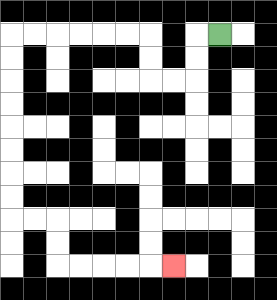{'start': '[9, 1]', 'end': '[7, 11]', 'path_directions': 'L,D,D,L,L,U,U,L,L,L,L,L,L,D,D,D,D,D,D,D,D,R,R,D,D,R,R,R,R,R', 'path_coordinates': '[[9, 1], [8, 1], [8, 2], [8, 3], [7, 3], [6, 3], [6, 2], [6, 1], [5, 1], [4, 1], [3, 1], [2, 1], [1, 1], [0, 1], [0, 2], [0, 3], [0, 4], [0, 5], [0, 6], [0, 7], [0, 8], [0, 9], [1, 9], [2, 9], [2, 10], [2, 11], [3, 11], [4, 11], [5, 11], [6, 11], [7, 11]]'}